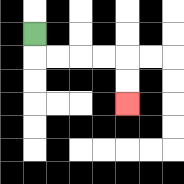{'start': '[1, 1]', 'end': '[5, 4]', 'path_directions': 'D,R,R,R,R,D,D', 'path_coordinates': '[[1, 1], [1, 2], [2, 2], [3, 2], [4, 2], [5, 2], [5, 3], [5, 4]]'}